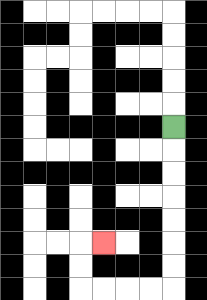{'start': '[7, 5]', 'end': '[4, 10]', 'path_directions': 'D,D,D,D,D,D,D,L,L,L,L,U,U,R', 'path_coordinates': '[[7, 5], [7, 6], [7, 7], [7, 8], [7, 9], [7, 10], [7, 11], [7, 12], [6, 12], [5, 12], [4, 12], [3, 12], [3, 11], [3, 10], [4, 10]]'}